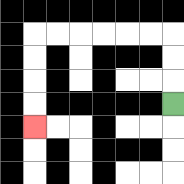{'start': '[7, 4]', 'end': '[1, 5]', 'path_directions': 'U,U,U,L,L,L,L,L,L,D,D,D,D', 'path_coordinates': '[[7, 4], [7, 3], [7, 2], [7, 1], [6, 1], [5, 1], [4, 1], [3, 1], [2, 1], [1, 1], [1, 2], [1, 3], [1, 4], [1, 5]]'}